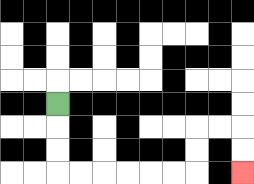{'start': '[2, 4]', 'end': '[10, 7]', 'path_directions': 'D,D,D,R,R,R,R,R,R,U,U,R,R,D,D', 'path_coordinates': '[[2, 4], [2, 5], [2, 6], [2, 7], [3, 7], [4, 7], [5, 7], [6, 7], [7, 7], [8, 7], [8, 6], [8, 5], [9, 5], [10, 5], [10, 6], [10, 7]]'}